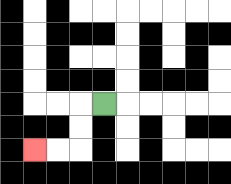{'start': '[4, 4]', 'end': '[1, 6]', 'path_directions': 'L,D,D,L,L', 'path_coordinates': '[[4, 4], [3, 4], [3, 5], [3, 6], [2, 6], [1, 6]]'}